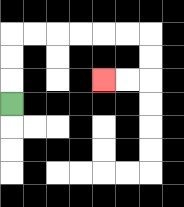{'start': '[0, 4]', 'end': '[4, 3]', 'path_directions': 'U,U,U,R,R,R,R,R,R,D,D,L,L', 'path_coordinates': '[[0, 4], [0, 3], [0, 2], [0, 1], [1, 1], [2, 1], [3, 1], [4, 1], [5, 1], [6, 1], [6, 2], [6, 3], [5, 3], [4, 3]]'}